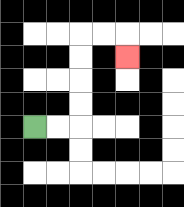{'start': '[1, 5]', 'end': '[5, 2]', 'path_directions': 'R,R,U,U,U,U,R,R,D', 'path_coordinates': '[[1, 5], [2, 5], [3, 5], [3, 4], [3, 3], [3, 2], [3, 1], [4, 1], [5, 1], [5, 2]]'}